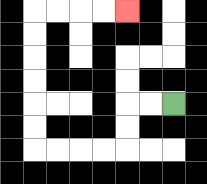{'start': '[7, 4]', 'end': '[5, 0]', 'path_directions': 'L,L,D,D,L,L,L,L,U,U,U,U,U,U,R,R,R,R', 'path_coordinates': '[[7, 4], [6, 4], [5, 4], [5, 5], [5, 6], [4, 6], [3, 6], [2, 6], [1, 6], [1, 5], [1, 4], [1, 3], [1, 2], [1, 1], [1, 0], [2, 0], [3, 0], [4, 0], [5, 0]]'}